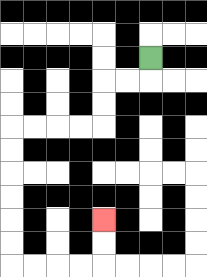{'start': '[6, 2]', 'end': '[4, 9]', 'path_directions': 'D,L,L,D,D,L,L,L,L,D,D,D,D,D,D,R,R,R,R,U,U', 'path_coordinates': '[[6, 2], [6, 3], [5, 3], [4, 3], [4, 4], [4, 5], [3, 5], [2, 5], [1, 5], [0, 5], [0, 6], [0, 7], [0, 8], [0, 9], [0, 10], [0, 11], [1, 11], [2, 11], [3, 11], [4, 11], [4, 10], [4, 9]]'}